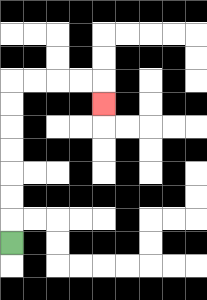{'start': '[0, 10]', 'end': '[4, 4]', 'path_directions': 'U,U,U,U,U,U,U,R,R,R,R,D', 'path_coordinates': '[[0, 10], [0, 9], [0, 8], [0, 7], [0, 6], [0, 5], [0, 4], [0, 3], [1, 3], [2, 3], [3, 3], [4, 3], [4, 4]]'}